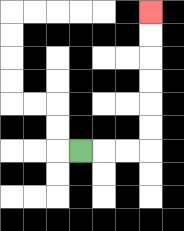{'start': '[3, 6]', 'end': '[6, 0]', 'path_directions': 'R,R,R,U,U,U,U,U,U', 'path_coordinates': '[[3, 6], [4, 6], [5, 6], [6, 6], [6, 5], [6, 4], [6, 3], [6, 2], [6, 1], [6, 0]]'}